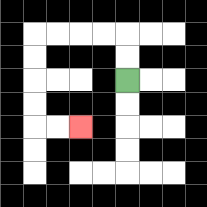{'start': '[5, 3]', 'end': '[3, 5]', 'path_directions': 'U,U,L,L,L,L,D,D,D,D,R,R', 'path_coordinates': '[[5, 3], [5, 2], [5, 1], [4, 1], [3, 1], [2, 1], [1, 1], [1, 2], [1, 3], [1, 4], [1, 5], [2, 5], [3, 5]]'}